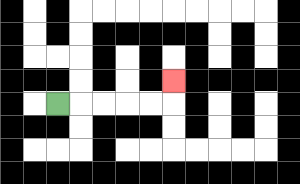{'start': '[2, 4]', 'end': '[7, 3]', 'path_directions': 'R,R,R,R,R,U', 'path_coordinates': '[[2, 4], [3, 4], [4, 4], [5, 4], [6, 4], [7, 4], [7, 3]]'}